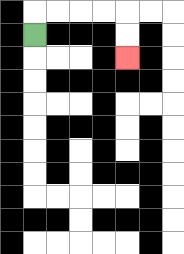{'start': '[1, 1]', 'end': '[5, 2]', 'path_directions': 'U,R,R,R,R,D,D', 'path_coordinates': '[[1, 1], [1, 0], [2, 0], [3, 0], [4, 0], [5, 0], [5, 1], [5, 2]]'}